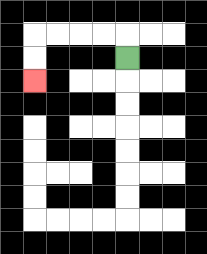{'start': '[5, 2]', 'end': '[1, 3]', 'path_directions': 'U,L,L,L,L,D,D', 'path_coordinates': '[[5, 2], [5, 1], [4, 1], [3, 1], [2, 1], [1, 1], [1, 2], [1, 3]]'}